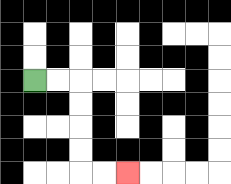{'start': '[1, 3]', 'end': '[5, 7]', 'path_directions': 'R,R,D,D,D,D,R,R', 'path_coordinates': '[[1, 3], [2, 3], [3, 3], [3, 4], [3, 5], [3, 6], [3, 7], [4, 7], [5, 7]]'}